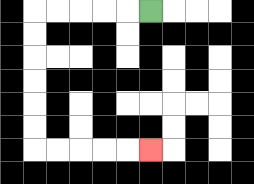{'start': '[6, 0]', 'end': '[6, 6]', 'path_directions': 'L,L,L,L,L,D,D,D,D,D,D,R,R,R,R,R', 'path_coordinates': '[[6, 0], [5, 0], [4, 0], [3, 0], [2, 0], [1, 0], [1, 1], [1, 2], [1, 3], [1, 4], [1, 5], [1, 6], [2, 6], [3, 6], [4, 6], [5, 6], [6, 6]]'}